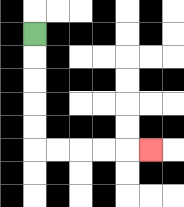{'start': '[1, 1]', 'end': '[6, 6]', 'path_directions': 'D,D,D,D,D,R,R,R,R,R', 'path_coordinates': '[[1, 1], [1, 2], [1, 3], [1, 4], [1, 5], [1, 6], [2, 6], [3, 6], [4, 6], [5, 6], [6, 6]]'}